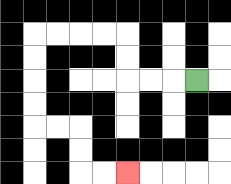{'start': '[8, 3]', 'end': '[5, 7]', 'path_directions': 'L,L,L,U,U,L,L,L,L,D,D,D,D,R,R,D,D,R,R', 'path_coordinates': '[[8, 3], [7, 3], [6, 3], [5, 3], [5, 2], [5, 1], [4, 1], [3, 1], [2, 1], [1, 1], [1, 2], [1, 3], [1, 4], [1, 5], [2, 5], [3, 5], [3, 6], [3, 7], [4, 7], [5, 7]]'}